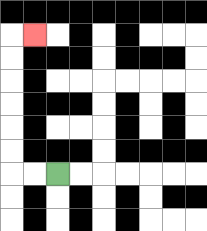{'start': '[2, 7]', 'end': '[1, 1]', 'path_directions': 'L,L,U,U,U,U,U,U,R', 'path_coordinates': '[[2, 7], [1, 7], [0, 7], [0, 6], [0, 5], [0, 4], [0, 3], [0, 2], [0, 1], [1, 1]]'}